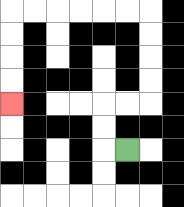{'start': '[5, 6]', 'end': '[0, 4]', 'path_directions': 'L,U,U,R,R,U,U,U,U,L,L,L,L,L,L,D,D,D,D', 'path_coordinates': '[[5, 6], [4, 6], [4, 5], [4, 4], [5, 4], [6, 4], [6, 3], [6, 2], [6, 1], [6, 0], [5, 0], [4, 0], [3, 0], [2, 0], [1, 0], [0, 0], [0, 1], [0, 2], [0, 3], [0, 4]]'}